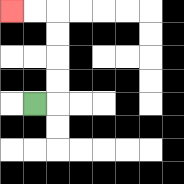{'start': '[1, 4]', 'end': '[0, 0]', 'path_directions': 'R,U,U,U,U,L,L', 'path_coordinates': '[[1, 4], [2, 4], [2, 3], [2, 2], [2, 1], [2, 0], [1, 0], [0, 0]]'}